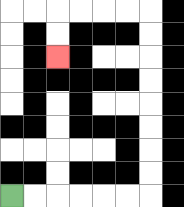{'start': '[0, 8]', 'end': '[2, 2]', 'path_directions': 'R,R,R,R,R,R,U,U,U,U,U,U,U,U,L,L,L,L,D,D', 'path_coordinates': '[[0, 8], [1, 8], [2, 8], [3, 8], [4, 8], [5, 8], [6, 8], [6, 7], [6, 6], [6, 5], [6, 4], [6, 3], [6, 2], [6, 1], [6, 0], [5, 0], [4, 0], [3, 0], [2, 0], [2, 1], [2, 2]]'}